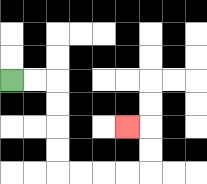{'start': '[0, 3]', 'end': '[5, 5]', 'path_directions': 'R,R,D,D,D,D,R,R,R,R,U,U,L', 'path_coordinates': '[[0, 3], [1, 3], [2, 3], [2, 4], [2, 5], [2, 6], [2, 7], [3, 7], [4, 7], [5, 7], [6, 7], [6, 6], [6, 5], [5, 5]]'}